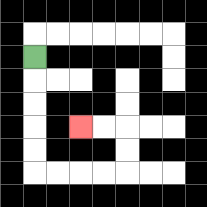{'start': '[1, 2]', 'end': '[3, 5]', 'path_directions': 'D,D,D,D,D,R,R,R,R,U,U,L,L', 'path_coordinates': '[[1, 2], [1, 3], [1, 4], [1, 5], [1, 6], [1, 7], [2, 7], [3, 7], [4, 7], [5, 7], [5, 6], [5, 5], [4, 5], [3, 5]]'}